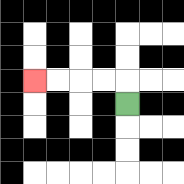{'start': '[5, 4]', 'end': '[1, 3]', 'path_directions': 'U,L,L,L,L', 'path_coordinates': '[[5, 4], [5, 3], [4, 3], [3, 3], [2, 3], [1, 3]]'}